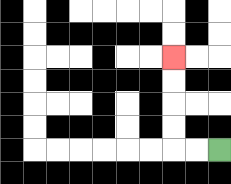{'start': '[9, 6]', 'end': '[7, 2]', 'path_directions': 'L,L,U,U,U,U', 'path_coordinates': '[[9, 6], [8, 6], [7, 6], [7, 5], [7, 4], [7, 3], [7, 2]]'}